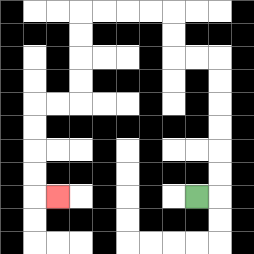{'start': '[8, 8]', 'end': '[2, 8]', 'path_directions': 'R,U,U,U,U,U,U,L,L,U,U,L,L,L,L,D,D,D,D,L,L,D,D,D,D,R', 'path_coordinates': '[[8, 8], [9, 8], [9, 7], [9, 6], [9, 5], [9, 4], [9, 3], [9, 2], [8, 2], [7, 2], [7, 1], [7, 0], [6, 0], [5, 0], [4, 0], [3, 0], [3, 1], [3, 2], [3, 3], [3, 4], [2, 4], [1, 4], [1, 5], [1, 6], [1, 7], [1, 8], [2, 8]]'}